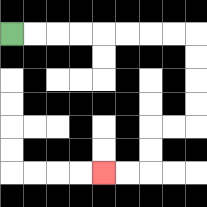{'start': '[0, 1]', 'end': '[4, 7]', 'path_directions': 'R,R,R,R,R,R,R,R,D,D,D,D,L,L,D,D,L,L', 'path_coordinates': '[[0, 1], [1, 1], [2, 1], [3, 1], [4, 1], [5, 1], [6, 1], [7, 1], [8, 1], [8, 2], [8, 3], [8, 4], [8, 5], [7, 5], [6, 5], [6, 6], [6, 7], [5, 7], [4, 7]]'}